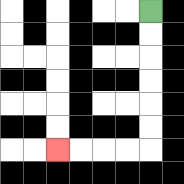{'start': '[6, 0]', 'end': '[2, 6]', 'path_directions': 'D,D,D,D,D,D,L,L,L,L', 'path_coordinates': '[[6, 0], [6, 1], [6, 2], [6, 3], [6, 4], [6, 5], [6, 6], [5, 6], [4, 6], [3, 6], [2, 6]]'}